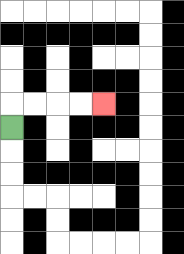{'start': '[0, 5]', 'end': '[4, 4]', 'path_directions': 'U,R,R,R,R', 'path_coordinates': '[[0, 5], [0, 4], [1, 4], [2, 4], [3, 4], [4, 4]]'}